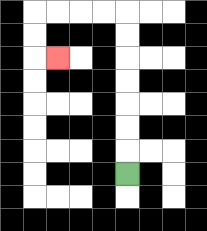{'start': '[5, 7]', 'end': '[2, 2]', 'path_directions': 'U,U,U,U,U,U,U,L,L,L,L,D,D,R', 'path_coordinates': '[[5, 7], [5, 6], [5, 5], [5, 4], [5, 3], [5, 2], [5, 1], [5, 0], [4, 0], [3, 0], [2, 0], [1, 0], [1, 1], [1, 2], [2, 2]]'}